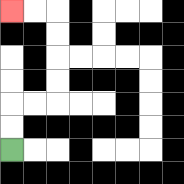{'start': '[0, 6]', 'end': '[0, 0]', 'path_directions': 'U,U,R,R,U,U,U,U,L,L', 'path_coordinates': '[[0, 6], [0, 5], [0, 4], [1, 4], [2, 4], [2, 3], [2, 2], [2, 1], [2, 0], [1, 0], [0, 0]]'}